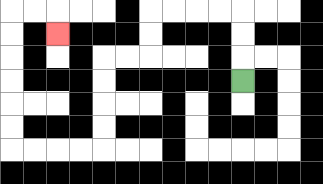{'start': '[10, 3]', 'end': '[2, 1]', 'path_directions': 'U,U,U,L,L,L,L,D,D,L,L,D,D,D,D,L,L,L,L,U,U,U,U,U,U,R,R,D', 'path_coordinates': '[[10, 3], [10, 2], [10, 1], [10, 0], [9, 0], [8, 0], [7, 0], [6, 0], [6, 1], [6, 2], [5, 2], [4, 2], [4, 3], [4, 4], [4, 5], [4, 6], [3, 6], [2, 6], [1, 6], [0, 6], [0, 5], [0, 4], [0, 3], [0, 2], [0, 1], [0, 0], [1, 0], [2, 0], [2, 1]]'}